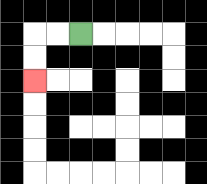{'start': '[3, 1]', 'end': '[1, 3]', 'path_directions': 'L,L,D,D', 'path_coordinates': '[[3, 1], [2, 1], [1, 1], [1, 2], [1, 3]]'}